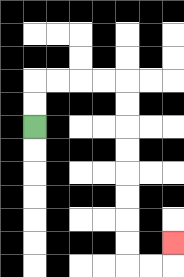{'start': '[1, 5]', 'end': '[7, 10]', 'path_directions': 'U,U,R,R,R,R,D,D,D,D,D,D,D,D,R,R,U', 'path_coordinates': '[[1, 5], [1, 4], [1, 3], [2, 3], [3, 3], [4, 3], [5, 3], [5, 4], [5, 5], [5, 6], [5, 7], [5, 8], [5, 9], [5, 10], [5, 11], [6, 11], [7, 11], [7, 10]]'}